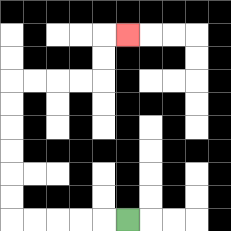{'start': '[5, 9]', 'end': '[5, 1]', 'path_directions': 'L,L,L,L,L,U,U,U,U,U,U,R,R,R,R,U,U,R', 'path_coordinates': '[[5, 9], [4, 9], [3, 9], [2, 9], [1, 9], [0, 9], [0, 8], [0, 7], [0, 6], [0, 5], [0, 4], [0, 3], [1, 3], [2, 3], [3, 3], [4, 3], [4, 2], [4, 1], [5, 1]]'}